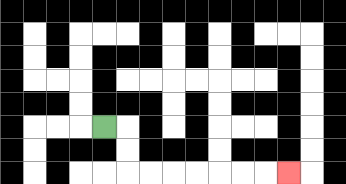{'start': '[4, 5]', 'end': '[12, 7]', 'path_directions': 'R,D,D,R,R,R,R,R,R,R', 'path_coordinates': '[[4, 5], [5, 5], [5, 6], [5, 7], [6, 7], [7, 7], [8, 7], [9, 7], [10, 7], [11, 7], [12, 7]]'}